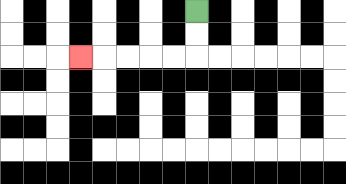{'start': '[8, 0]', 'end': '[3, 2]', 'path_directions': 'D,D,L,L,L,L,L', 'path_coordinates': '[[8, 0], [8, 1], [8, 2], [7, 2], [6, 2], [5, 2], [4, 2], [3, 2]]'}